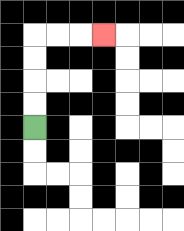{'start': '[1, 5]', 'end': '[4, 1]', 'path_directions': 'U,U,U,U,R,R,R', 'path_coordinates': '[[1, 5], [1, 4], [1, 3], [1, 2], [1, 1], [2, 1], [3, 1], [4, 1]]'}